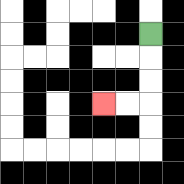{'start': '[6, 1]', 'end': '[4, 4]', 'path_directions': 'D,D,D,L,L', 'path_coordinates': '[[6, 1], [6, 2], [6, 3], [6, 4], [5, 4], [4, 4]]'}